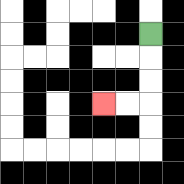{'start': '[6, 1]', 'end': '[4, 4]', 'path_directions': 'D,D,D,L,L', 'path_coordinates': '[[6, 1], [6, 2], [6, 3], [6, 4], [5, 4], [4, 4]]'}